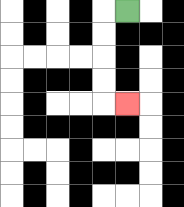{'start': '[5, 0]', 'end': '[5, 4]', 'path_directions': 'L,D,D,D,D,R', 'path_coordinates': '[[5, 0], [4, 0], [4, 1], [4, 2], [4, 3], [4, 4], [5, 4]]'}